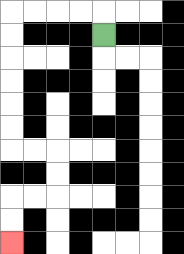{'start': '[4, 1]', 'end': '[0, 10]', 'path_directions': 'U,L,L,L,L,D,D,D,D,D,D,R,R,D,D,L,L,D,D', 'path_coordinates': '[[4, 1], [4, 0], [3, 0], [2, 0], [1, 0], [0, 0], [0, 1], [0, 2], [0, 3], [0, 4], [0, 5], [0, 6], [1, 6], [2, 6], [2, 7], [2, 8], [1, 8], [0, 8], [0, 9], [0, 10]]'}